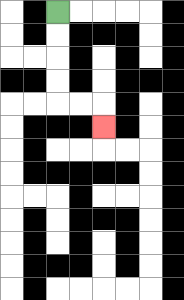{'start': '[2, 0]', 'end': '[4, 5]', 'path_directions': 'D,D,D,D,R,R,D', 'path_coordinates': '[[2, 0], [2, 1], [2, 2], [2, 3], [2, 4], [3, 4], [4, 4], [4, 5]]'}